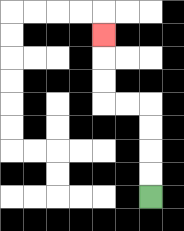{'start': '[6, 8]', 'end': '[4, 1]', 'path_directions': 'U,U,U,U,L,L,U,U,U', 'path_coordinates': '[[6, 8], [6, 7], [6, 6], [6, 5], [6, 4], [5, 4], [4, 4], [4, 3], [4, 2], [4, 1]]'}